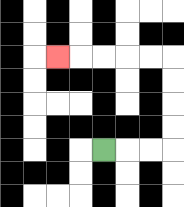{'start': '[4, 6]', 'end': '[2, 2]', 'path_directions': 'R,R,R,U,U,U,U,L,L,L,L,L', 'path_coordinates': '[[4, 6], [5, 6], [6, 6], [7, 6], [7, 5], [7, 4], [7, 3], [7, 2], [6, 2], [5, 2], [4, 2], [3, 2], [2, 2]]'}